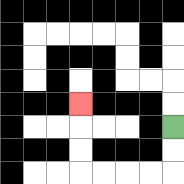{'start': '[7, 5]', 'end': '[3, 4]', 'path_directions': 'D,D,L,L,L,L,U,U,U', 'path_coordinates': '[[7, 5], [7, 6], [7, 7], [6, 7], [5, 7], [4, 7], [3, 7], [3, 6], [3, 5], [3, 4]]'}